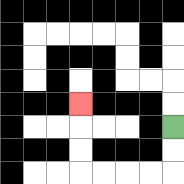{'start': '[7, 5]', 'end': '[3, 4]', 'path_directions': 'D,D,L,L,L,L,U,U,U', 'path_coordinates': '[[7, 5], [7, 6], [7, 7], [6, 7], [5, 7], [4, 7], [3, 7], [3, 6], [3, 5], [3, 4]]'}